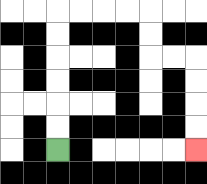{'start': '[2, 6]', 'end': '[8, 6]', 'path_directions': 'U,U,U,U,U,U,R,R,R,R,D,D,R,R,D,D,D,D', 'path_coordinates': '[[2, 6], [2, 5], [2, 4], [2, 3], [2, 2], [2, 1], [2, 0], [3, 0], [4, 0], [5, 0], [6, 0], [6, 1], [6, 2], [7, 2], [8, 2], [8, 3], [8, 4], [8, 5], [8, 6]]'}